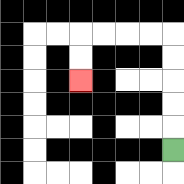{'start': '[7, 6]', 'end': '[3, 3]', 'path_directions': 'U,U,U,U,U,L,L,L,L,D,D', 'path_coordinates': '[[7, 6], [7, 5], [7, 4], [7, 3], [7, 2], [7, 1], [6, 1], [5, 1], [4, 1], [3, 1], [3, 2], [3, 3]]'}